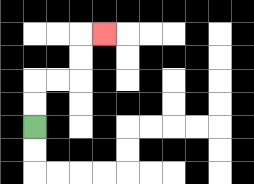{'start': '[1, 5]', 'end': '[4, 1]', 'path_directions': 'U,U,R,R,U,U,R', 'path_coordinates': '[[1, 5], [1, 4], [1, 3], [2, 3], [3, 3], [3, 2], [3, 1], [4, 1]]'}